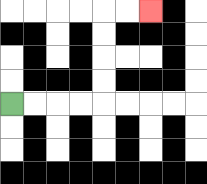{'start': '[0, 4]', 'end': '[6, 0]', 'path_directions': 'R,R,R,R,U,U,U,U,R,R', 'path_coordinates': '[[0, 4], [1, 4], [2, 4], [3, 4], [4, 4], [4, 3], [4, 2], [4, 1], [4, 0], [5, 0], [6, 0]]'}